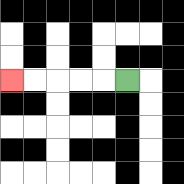{'start': '[5, 3]', 'end': '[0, 3]', 'path_directions': 'L,L,L,L,L', 'path_coordinates': '[[5, 3], [4, 3], [3, 3], [2, 3], [1, 3], [0, 3]]'}